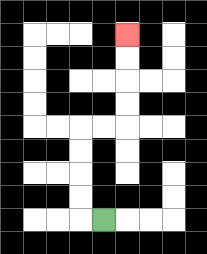{'start': '[4, 9]', 'end': '[5, 1]', 'path_directions': 'L,U,U,U,U,R,R,U,U,U,U', 'path_coordinates': '[[4, 9], [3, 9], [3, 8], [3, 7], [3, 6], [3, 5], [4, 5], [5, 5], [5, 4], [5, 3], [5, 2], [5, 1]]'}